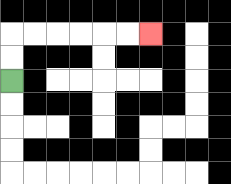{'start': '[0, 3]', 'end': '[6, 1]', 'path_directions': 'U,U,R,R,R,R,R,R', 'path_coordinates': '[[0, 3], [0, 2], [0, 1], [1, 1], [2, 1], [3, 1], [4, 1], [5, 1], [6, 1]]'}